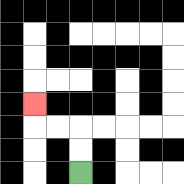{'start': '[3, 7]', 'end': '[1, 4]', 'path_directions': 'U,U,L,L,U', 'path_coordinates': '[[3, 7], [3, 6], [3, 5], [2, 5], [1, 5], [1, 4]]'}